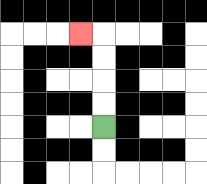{'start': '[4, 5]', 'end': '[3, 1]', 'path_directions': 'U,U,U,U,L', 'path_coordinates': '[[4, 5], [4, 4], [4, 3], [4, 2], [4, 1], [3, 1]]'}